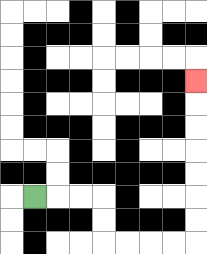{'start': '[1, 8]', 'end': '[8, 3]', 'path_directions': 'R,R,R,D,D,R,R,R,R,U,U,U,U,U,U,U', 'path_coordinates': '[[1, 8], [2, 8], [3, 8], [4, 8], [4, 9], [4, 10], [5, 10], [6, 10], [7, 10], [8, 10], [8, 9], [8, 8], [8, 7], [8, 6], [8, 5], [8, 4], [8, 3]]'}